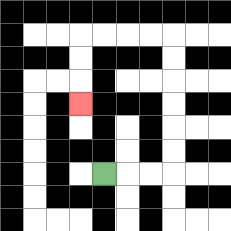{'start': '[4, 7]', 'end': '[3, 4]', 'path_directions': 'R,R,R,U,U,U,U,U,U,L,L,L,L,D,D,D', 'path_coordinates': '[[4, 7], [5, 7], [6, 7], [7, 7], [7, 6], [7, 5], [7, 4], [7, 3], [7, 2], [7, 1], [6, 1], [5, 1], [4, 1], [3, 1], [3, 2], [3, 3], [3, 4]]'}